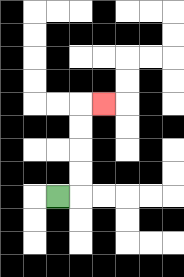{'start': '[2, 8]', 'end': '[4, 4]', 'path_directions': 'R,U,U,U,U,R', 'path_coordinates': '[[2, 8], [3, 8], [3, 7], [3, 6], [3, 5], [3, 4], [4, 4]]'}